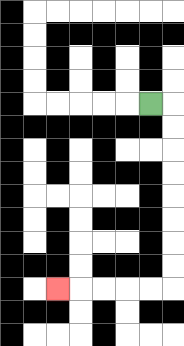{'start': '[6, 4]', 'end': '[2, 12]', 'path_directions': 'R,D,D,D,D,D,D,D,D,L,L,L,L,L', 'path_coordinates': '[[6, 4], [7, 4], [7, 5], [7, 6], [7, 7], [7, 8], [7, 9], [7, 10], [7, 11], [7, 12], [6, 12], [5, 12], [4, 12], [3, 12], [2, 12]]'}